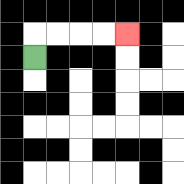{'start': '[1, 2]', 'end': '[5, 1]', 'path_directions': 'U,R,R,R,R', 'path_coordinates': '[[1, 2], [1, 1], [2, 1], [3, 1], [4, 1], [5, 1]]'}